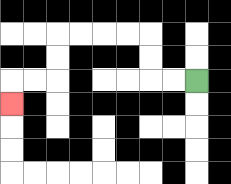{'start': '[8, 3]', 'end': '[0, 4]', 'path_directions': 'L,L,U,U,L,L,L,L,D,D,L,L,D', 'path_coordinates': '[[8, 3], [7, 3], [6, 3], [6, 2], [6, 1], [5, 1], [4, 1], [3, 1], [2, 1], [2, 2], [2, 3], [1, 3], [0, 3], [0, 4]]'}